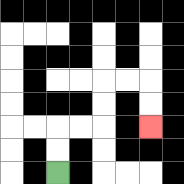{'start': '[2, 7]', 'end': '[6, 5]', 'path_directions': 'U,U,R,R,U,U,R,R,D,D', 'path_coordinates': '[[2, 7], [2, 6], [2, 5], [3, 5], [4, 5], [4, 4], [4, 3], [5, 3], [6, 3], [6, 4], [6, 5]]'}